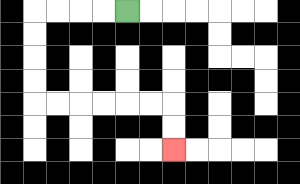{'start': '[5, 0]', 'end': '[7, 6]', 'path_directions': 'L,L,L,L,D,D,D,D,R,R,R,R,R,R,D,D', 'path_coordinates': '[[5, 0], [4, 0], [3, 0], [2, 0], [1, 0], [1, 1], [1, 2], [1, 3], [1, 4], [2, 4], [3, 4], [4, 4], [5, 4], [6, 4], [7, 4], [7, 5], [7, 6]]'}